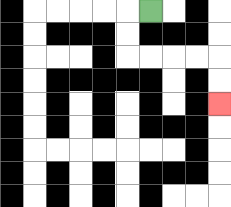{'start': '[6, 0]', 'end': '[9, 4]', 'path_directions': 'L,D,D,R,R,R,R,D,D', 'path_coordinates': '[[6, 0], [5, 0], [5, 1], [5, 2], [6, 2], [7, 2], [8, 2], [9, 2], [9, 3], [9, 4]]'}